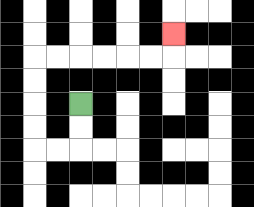{'start': '[3, 4]', 'end': '[7, 1]', 'path_directions': 'D,D,L,L,U,U,U,U,R,R,R,R,R,R,U', 'path_coordinates': '[[3, 4], [3, 5], [3, 6], [2, 6], [1, 6], [1, 5], [1, 4], [1, 3], [1, 2], [2, 2], [3, 2], [4, 2], [5, 2], [6, 2], [7, 2], [7, 1]]'}